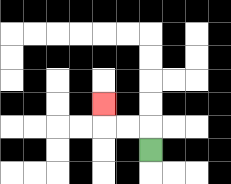{'start': '[6, 6]', 'end': '[4, 4]', 'path_directions': 'U,L,L,U', 'path_coordinates': '[[6, 6], [6, 5], [5, 5], [4, 5], [4, 4]]'}